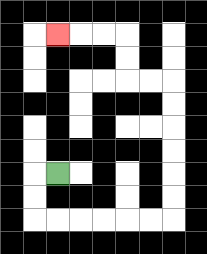{'start': '[2, 7]', 'end': '[2, 1]', 'path_directions': 'L,D,D,R,R,R,R,R,R,U,U,U,U,U,U,L,L,U,U,L,L,L', 'path_coordinates': '[[2, 7], [1, 7], [1, 8], [1, 9], [2, 9], [3, 9], [4, 9], [5, 9], [6, 9], [7, 9], [7, 8], [7, 7], [7, 6], [7, 5], [7, 4], [7, 3], [6, 3], [5, 3], [5, 2], [5, 1], [4, 1], [3, 1], [2, 1]]'}